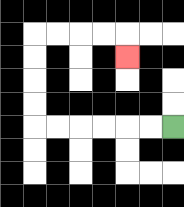{'start': '[7, 5]', 'end': '[5, 2]', 'path_directions': 'L,L,L,L,L,L,U,U,U,U,R,R,R,R,D', 'path_coordinates': '[[7, 5], [6, 5], [5, 5], [4, 5], [3, 5], [2, 5], [1, 5], [1, 4], [1, 3], [1, 2], [1, 1], [2, 1], [3, 1], [4, 1], [5, 1], [5, 2]]'}